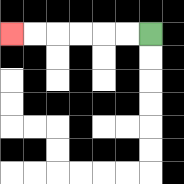{'start': '[6, 1]', 'end': '[0, 1]', 'path_directions': 'L,L,L,L,L,L', 'path_coordinates': '[[6, 1], [5, 1], [4, 1], [3, 1], [2, 1], [1, 1], [0, 1]]'}